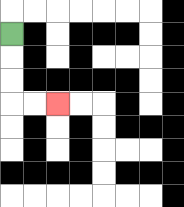{'start': '[0, 1]', 'end': '[2, 4]', 'path_directions': 'D,D,D,R,R', 'path_coordinates': '[[0, 1], [0, 2], [0, 3], [0, 4], [1, 4], [2, 4]]'}